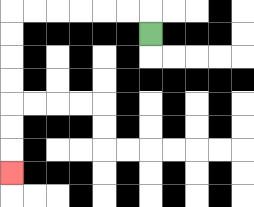{'start': '[6, 1]', 'end': '[0, 7]', 'path_directions': 'U,L,L,L,L,L,L,D,D,D,D,D,D,D', 'path_coordinates': '[[6, 1], [6, 0], [5, 0], [4, 0], [3, 0], [2, 0], [1, 0], [0, 0], [0, 1], [0, 2], [0, 3], [0, 4], [0, 5], [0, 6], [0, 7]]'}